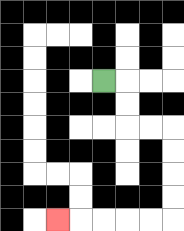{'start': '[4, 3]', 'end': '[2, 9]', 'path_directions': 'R,D,D,R,R,D,D,D,D,L,L,L,L,L', 'path_coordinates': '[[4, 3], [5, 3], [5, 4], [5, 5], [6, 5], [7, 5], [7, 6], [7, 7], [7, 8], [7, 9], [6, 9], [5, 9], [4, 9], [3, 9], [2, 9]]'}